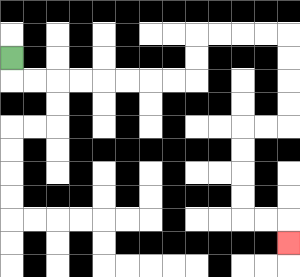{'start': '[0, 2]', 'end': '[12, 10]', 'path_directions': 'D,R,R,R,R,R,R,R,R,U,U,R,R,R,R,D,D,D,D,L,L,D,D,D,D,R,R,D', 'path_coordinates': '[[0, 2], [0, 3], [1, 3], [2, 3], [3, 3], [4, 3], [5, 3], [6, 3], [7, 3], [8, 3], [8, 2], [8, 1], [9, 1], [10, 1], [11, 1], [12, 1], [12, 2], [12, 3], [12, 4], [12, 5], [11, 5], [10, 5], [10, 6], [10, 7], [10, 8], [10, 9], [11, 9], [12, 9], [12, 10]]'}